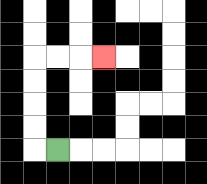{'start': '[2, 6]', 'end': '[4, 2]', 'path_directions': 'L,U,U,U,U,R,R,R', 'path_coordinates': '[[2, 6], [1, 6], [1, 5], [1, 4], [1, 3], [1, 2], [2, 2], [3, 2], [4, 2]]'}